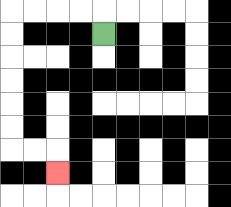{'start': '[4, 1]', 'end': '[2, 7]', 'path_directions': 'U,L,L,L,L,D,D,D,D,D,D,R,R,D', 'path_coordinates': '[[4, 1], [4, 0], [3, 0], [2, 0], [1, 0], [0, 0], [0, 1], [0, 2], [0, 3], [0, 4], [0, 5], [0, 6], [1, 6], [2, 6], [2, 7]]'}